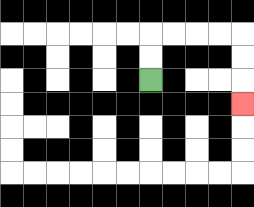{'start': '[6, 3]', 'end': '[10, 4]', 'path_directions': 'U,U,R,R,R,R,D,D,D', 'path_coordinates': '[[6, 3], [6, 2], [6, 1], [7, 1], [8, 1], [9, 1], [10, 1], [10, 2], [10, 3], [10, 4]]'}